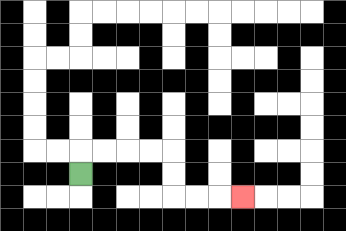{'start': '[3, 7]', 'end': '[10, 8]', 'path_directions': 'U,R,R,R,R,D,D,R,R,R', 'path_coordinates': '[[3, 7], [3, 6], [4, 6], [5, 6], [6, 6], [7, 6], [7, 7], [7, 8], [8, 8], [9, 8], [10, 8]]'}